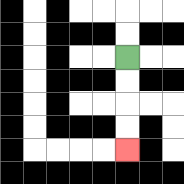{'start': '[5, 2]', 'end': '[5, 6]', 'path_directions': 'D,D,D,D', 'path_coordinates': '[[5, 2], [5, 3], [5, 4], [5, 5], [5, 6]]'}